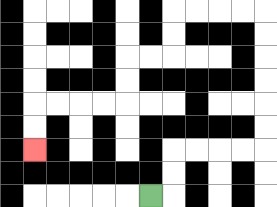{'start': '[6, 8]', 'end': '[1, 6]', 'path_directions': 'R,U,U,R,R,R,R,U,U,U,U,U,U,L,L,L,L,D,D,L,L,D,D,L,L,L,L,D,D', 'path_coordinates': '[[6, 8], [7, 8], [7, 7], [7, 6], [8, 6], [9, 6], [10, 6], [11, 6], [11, 5], [11, 4], [11, 3], [11, 2], [11, 1], [11, 0], [10, 0], [9, 0], [8, 0], [7, 0], [7, 1], [7, 2], [6, 2], [5, 2], [5, 3], [5, 4], [4, 4], [3, 4], [2, 4], [1, 4], [1, 5], [1, 6]]'}